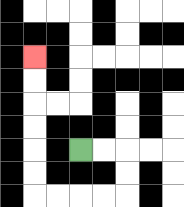{'start': '[3, 6]', 'end': '[1, 2]', 'path_directions': 'R,R,D,D,L,L,L,L,U,U,U,U,U,U', 'path_coordinates': '[[3, 6], [4, 6], [5, 6], [5, 7], [5, 8], [4, 8], [3, 8], [2, 8], [1, 8], [1, 7], [1, 6], [1, 5], [1, 4], [1, 3], [1, 2]]'}